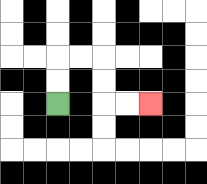{'start': '[2, 4]', 'end': '[6, 4]', 'path_directions': 'U,U,R,R,D,D,R,R', 'path_coordinates': '[[2, 4], [2, 3], [2, 2], [3, 2], [4, 2], [4, 3], [4, 4], [5, 4], [6, 4]]'}